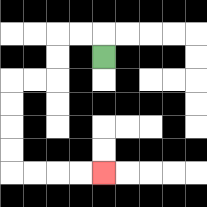{'start': '[4, 2]', 'end': '[4, 7]', 'path_directions': 'U,L,L,D,D,L,L,D,D,D,D,R,R,R,R', 'path_coordinates': '[[4, 2], [4, 1], [3, 1], [2, 1], [2, 2], [2, 3], [1, 3], [0, 3], [0, 4], [0, 5], [0, 6], [0, 7], [1, 7], [2, 7], [3, 7], [4, 7]]'}